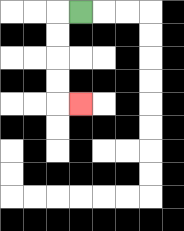{'start': '[3, 0]', 'end': '[3, 4]', 'path_directions': 'L,D,D,D,D,R', 'path_coordinates': '[[3, 0], [2, 0], [2, 1], [2, 2], [2, 3], [2, 4], [3, 4]]'}